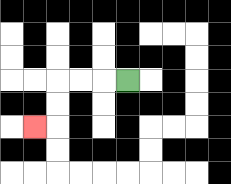{'start': '[5, 3]', 'end': '[1, 5]', 'path_directions': 'L,L,L,D,D,L', 'path_coordinates': '[[5, 3], [4, 3], [3, 3], [2, 3], [2, 4], [2, 5], [1, 5]]'}